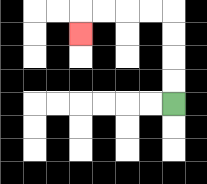{'start': '[7, 4]', 'end': '[3, 1]', 'path_directions': 'U,U,U,U,L,L,L,L,D', 'path_coordinates': '[[7, 4], [7, 3], [7, 2], [7, 1], [7, 0], [6, 0], [5, 0], [4, 0], [3, 0], [3, 1]]'}